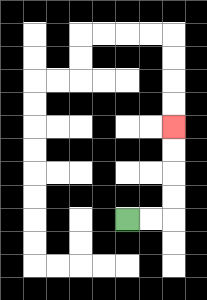{'start': '[5, 9]', 'end': '[7, 5]', 'path_directions': 'R,R,U,U,U,U', 'path_coordinates': '[[5, 9], [6, 9], [7, 9], [7, 8], [7, 7], [7, 6], [7, 5]]'}